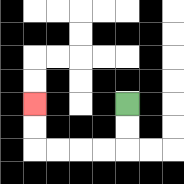{'start': '[5, 4]', 'end': '[1, 4]', 'path_directions': 'D,D,L,L,L,L,U,U', 'path_coordinates': '[[5, 4], [5, 5], [5, 6], [4, 6], [3, 6], [2, 6], [1, 6], [1, 5], [1, 4]]'}